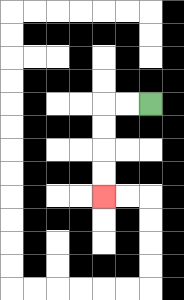{'start': '[6, 4]', 'end': '[4, 8]', 'path_directions': 'L,L,D,D,D,D', 'path_coordinates': '[[6, 4], [5, 4], [4, 4], [4, 5], [4, 6], [4, 7], [4, 8]]'}